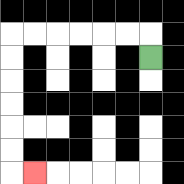{'start': '[6, 2]', 'end': '[1, 7]', 'path_directions': 'U,L,L,L,L,L,L,D,D,D,D,D,D,R', 'path_coordinates': '[[6, 2], [6, 1], [5, 1], [4, 1], [3, 1], [2, 1], [1, 1], [0, 1], [0, 2], [0, 3], [0, 4], [0, 5], [0, 6], [0, 7], [1, 7]]'}